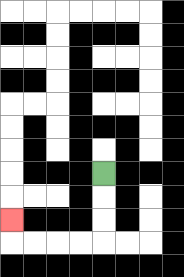{'start': '[4, 7]', 'end': '[0, 9]', 'path_directions': 'D,D,D,L,L,L,L,U', 'path_coordinates': '[[4, 7], [4, 8], [4, 9], [4, 10], [3, 10], [2, 10], [1, 10], [0, 10], [0, 9]]'}